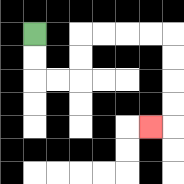{'start': '[1, 1]', 'end': '[6, 5]', 'path_directions': 'D,D,R,R,U,U,R,R,R,R,D,D,D,D,L', 'path_coordinates': '[[1, 1], [1, 2], [1, 3], [2, 3], [3, 3], [3, 2], [3, 1], [4, 1], [5, 1], [6, 1], [7, 1], [7, 2], [7, 3], [7, 4], [7, 5], [6, 5]]'}